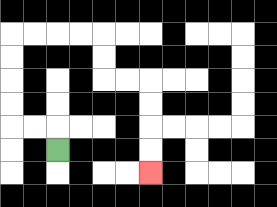{'start': '[2, 6]', 'end': '[6, 7]', 'path_directions': 'U,L,L,U,U,U,U,R,R,R,R,D,D,R,R,D,D,D,D', 'path_coordinates': '[[2, 6], [2, 5], [1, 5], [0, 5], [0, 4], [0, 3], [0, 2], [0, 1], [1, 1], [2, 1], [3, 1], [4, 1], [4, 2], [4, 3], [5, 3], [6, 3], [6, 4], [6, 5], [6, 6], [6, 7]]'}